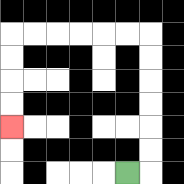{'start': '[5, 7]', 'end': '[0, 5]', 'path_directions': 'R,U,U,U,U,U,U,L,L,L,L,L,L,D,D,D,D', 'path_coordinates': '[[5, 7], [6, 7], [6, 6], [6, 5], [6, 4], [6, 3], [6, 2], [6, 1], [5, 1], [4, 1], [3, 1], [2, 1], [1, 1], [0, 1], [0, 2], [0, 3], [0, 4], [0, 5]]'}